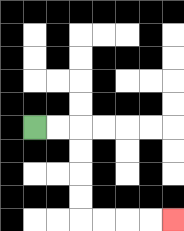{'start': '[1, 5]', 'end': '[7, 9]', 'path_directions': 'R,R,D,D,D,D,R,R,R,R', 'path_coordinates': '[[1, 5], [2, 5], [3, 5], [3, 6], [3, 7], [3, 8], [3, 9], [4, 9], [5, 9], [6, 9], [7, 9]]'}